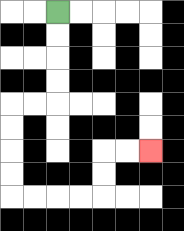{'start': '[2, 0]', 'end': '[6, 6]', 'path_directions': 'D,D,D,D,L,L,D,D,D,D,R,R,R,R,U,U,R,R', 'path_coordinates': '[[2, 0], [2, 1], [2, 2], [2, 3], [2, 4], [1, 4], [0, 4], [0, 5], [0, 6], [0, 7], [0, 8], [1, 8], [2, 8], [3, 8], [4, 8], [4, 7], [4, 6], [5, 6], [6, 6]]'}